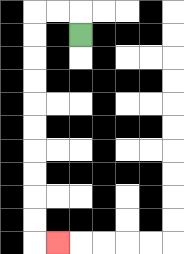{'start': '[3, 1]', 'end': '[2, 10]', 'path_directions': 'U,L,L,D,D,D,D,D,D,D,D,D,D,R', 'path_coordinates': '[[3, 1], [3, 0], [2, 0], [1, 0], [1, 1], [1, 2], [1, 3], [1, 4], [1, 5], [1, 6], [1, 7], [1, 8], [1, 9], [1, 10], [2, 10]]'}